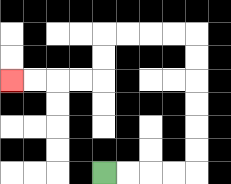{'start': '[4, 7]', 'end': '[0, 3]', 'path_directions': 'R,R,R,R,U,U,U,U,U,U,L,L,L,L,D,D,L,L,L,L', 'path_coordinates': '[[4, 7], [5, 7], [6, 7], [7, 7], [8, 7], [8, 6], [8, 5], [8, 4], [8, 3], [8, 2], [8, 1], [7, 1], [6, 1], [5, 1], [4, 1], [4, 2], [4, 3], [3, 3], [2, 3], [1, 3], [0, 3]]'}